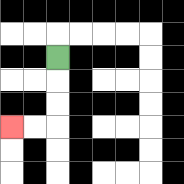{'start': '[2, 2]', 'end': '[0, 5]', 'path_directions': 'D,D,D,L,L', 'path_coordinates': '[[2, 2], [2, 3], [2, 4], [2, 5], [1, 5], [0, 5]]'}